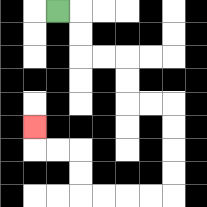{'start': '[2, 0]', 'end': '[1, 5]', 'path_directions': 'R,D,D,R,R,D,D,R,R,D,D,D,D,L,L,L,L,U,U,L,L,U', 'path_coordinates': '[[2, 0], [3, 0], [3, 1], [3, 2], [4, 2], [5, 2], [5, 3], [5, 4], [6, 4], [7, 4], [7, 5], [7, 6], [7, 7], [7, 8], [6, 8], [5, 8], [4, 8], [3, 8], [3, 7], [3, 6], [2, 6], [1, 6], [1, 5]]'}